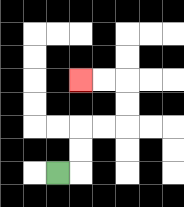{'start': '[2, 7]', 'end': '[3, 3]', 'path_directions': 'R,U,U,R,R,U,U,L,L', 'path_coordinates': '[[2, 7], [3, 7], [3, 6], [3, 5], [4, 5], [5, 5], [5, 4], [5, 3], [4, 3], [3, 3]]'}